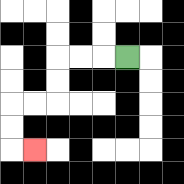{'start': '[5, 2]', 'end': '[1, 6]', 'path_directions': 'L,L,L,D,D,L,L,D,D,R', 'path_coordinates': '[[5, 2], [4, 2], [3, 2], [2, 2], [2, 3], [2, 4], [1, 4], [0, 4], [0, 5], [0, 6], [1, 6]]'}